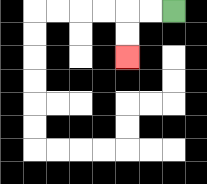{'start': '[7, 0]', 'end': '[5, 2]', 'path_directions': 'L,L,D,D', 'path_coordinates': '[[7, 0], [6, 0], [5, 0], [5, 1], [5, 2]]'}